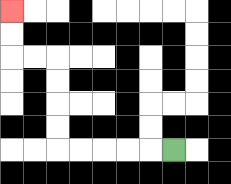{'start': '[7, 6]', 'end': '[0, 0]', 'path_directions': 'L,L,L,L,L,U,U,U,U,L,L,U,U', 'path_coordinates': '[[7, 6], [6, 6], [5, 6], [4, 6], [3, 6], [2, 6], [2, 5], [2, 4], [2, 3], [2, 2], [1, 2], [0, 2], [0, 1], [0, 0]]'}